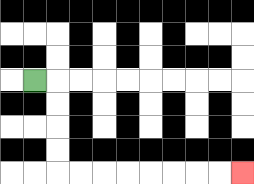{'start': '[1, 3]', 'end': '[10, 7]', 'path_directions': 'R,D,D,D,D,R,R,R,R,R,R,R,R', 'path_coordinates': '[[1, 3], [2, 3], [2, 4], [2, 5], [2, 6], [2, 7], [3, 7], [4, 7], [5, 7], [6, 7], [7, 7], [8, 7], [9, 7], [10, 7]]'}